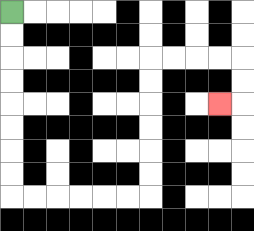{'start': '[0, 0]', 'end': '[9, 4]', 'path_directions': 'D,D,D,D,D,D,D,D,R,R,R,R,R,R,U,U,U,U,U,U,R,R,R,R,D,D,L', 'path_coordinates': '[[0, 0], [0, 1], [0, 2], [0, 3], [0, 4], [0, 5], [0, 6], [0, 7], [0, 8], [1, 8], [2, 8], [3, 8], [4, 8], [5, 8], [6, 8], [6, 7], [6, 6], [6, 5], [6, 4], [6, 3], [6, 2], [7, 2], [8, 2], [9, 2], [10, 2], [10, 3], [10, 4], [9, 4]]'}